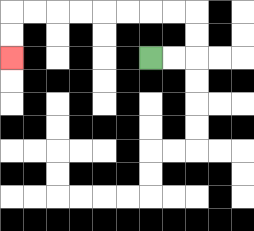{'start': '[6, 2]', 'end': '[0, 2]', 'path_directions': 'R,R,U,U,L,L,L,L,L,L,L,L,D,D', 'path_coordinates': '[[6, 2], [7, 2], [8, 2], [8, 1], [8, 0], [7, 0], [6, 0], [5, 0], [4, 0], [3, 0], [2, 0], [1, 0], [0, 0], [0, 1], [0, 2]]'}